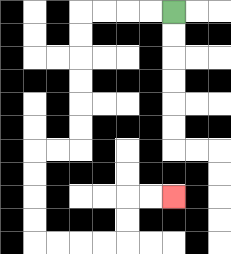{'start': '[7, 0]', 'end': '[7, 8]', 'path_directions': 'L,L,L,L,D,D,D,D,D,D,L,L,D,D,D,D,R,R,R,R,U,U,R,R', 'path_coordinates': '[[7, 0], [6, 0], [5, 0], [4, 0], [3, 0], [3, 1], [3, 2], [3, 3], [3, 4], [3, 5], [3, 6], [2, 6], [1, 6], [1, 7], [1, 8], [1, 9], [1, 10], [2, 10], [3, 10], [4, 10], [5, 10], [5, 9], [5, 8], [6, 8], [7, 8]]'}